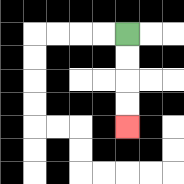{'start': '[5, 1]', 'end': '[5, 5]', 'path_directions': 'D,D,D,D', 'path_coordinates': '[[5, 1], [5, 2], [5, 3], [5, 4], [5, 5]]'}